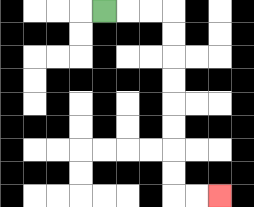{'start': '[4, 0]', 'end': '[9, 8]', 'path_directions': 'R,R,R,D,D,D,D,D,D,D,D,R,R', 'path_coordinates': '[[4, 0], [5, 0], [6, 0], [7, 0], [7, 1], [7, 2], [7, 3], [7, 4], [7, 5], [7, 6], [7, 7], [7, 8], [8, 8], [9, 8]]'}